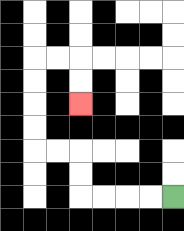{'start': '[7, 8]', 'end': '[3, 4]', 'path_directions': 'L,L,L,L,U,U,L,L,U,U,U,U,R,R,D,D', 'path_coordinates': '[[7, 8], [6, 8], [5, 8], [4, 8], [3, 8], [3, 7], [3, 6], [2, 6], [1, 6], [1, 5], [1, 4], [1, 3], [1, 2], [2, 2], [3, 2], [3, 3], [3, 4]]'}